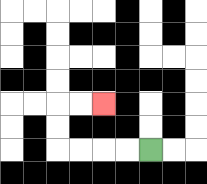{'start': '[6, 6]', 'end': '[4, 4]', 'path_directions': 'L,L,L,L,U,U,R,R', 'path_coordinates': '[[6, 6], [5, 6], [4, 6], [3, 6], [2, 6], [2, 5], [2, 4], [3, 4], [4, 4]]'}